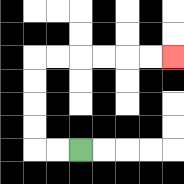{'start': '[3, 6]', 'end': '[7, 2]', 'path_directions': 'L,L,U,U,U,U,R,R,R,R,R,R', 'path_coordinates': '[[3, 6], [2, 6], [1, 6], [1, 5], [1, 4], [1, 3], [1, 2], [2, 2], [3, 2], [4, 2], [5, 2], [6, 2], [7, 2]]'}